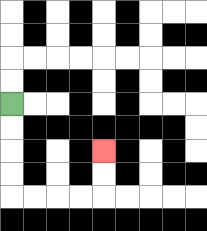{'start': '[0, 4]', 'end': '[4, 6]', 'path_directions': 'D,D,D,D,R,R,R,R,U,U', 'path_coordinates': '[[0, 4], [0, 5], [0, 6], [0, 7], [0, 8], [1, 8], [2, 8], [3, 8], [4, 8], [4, 7], [4, 6]]'}